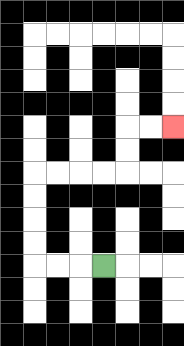{'start': '[4, 11]', 'end': '[7, 5]', 'path_directions': 'L,L,L,U,U,U,U,R,R,R,R,U,U,R,R', 'path_coordinates': '[[4, 11], [3, 11], [2, 11], [1, 11], [1, 10], [1, 9], [1, 8], [1, 7], [2, 7], [3, 7], [4, 7], [5, 7], [5, 6], [5, 5], [6, 5], [7, 5]]'}